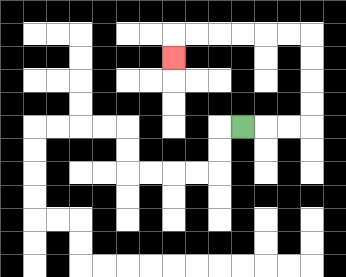{'start': '[10, 5]', 'end': '[7, 2]', 'path_directions': 'R,R,R,U,U,U,U,L,L,L,L,L,L,D', 'path_coordinates': '[[10, 5], [11, 5], [12, 5], [13, 5], [13, 4], [13, 3], [13, 2], [13, 1], [12, 1], [11, 1], [10, 1], [9, 1], [8, 1], [7, 1], [7, 2]]'}